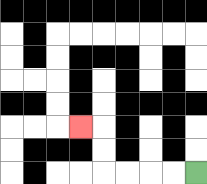{'start': '[8, 7]', 'end': '[3, 5]', 'path_directions': 'L,L,L,L,U,U,L', 'path_coordinates': '[[8, 7], [7, 7], [6, 7], [5, 7], [4, 7], [4, 6], [4, 5], [3, 5]]'}